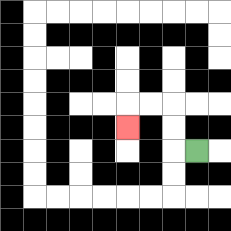{'start': '[8, 6]', 'end': '[5, 5]', 'path_directions': 'L,U,U,L,L,D', 'path_coordinates': '[[8, 6], [7, 6], [7, 5], [7, 4], [6, 4], [5, 4], [5, 5]]'}